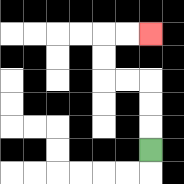{'start': '[6, 6]', 'end': '[6, 1]', 'path_directions': 'U,U,U,L,L,U,U,R,R', 'path_coordinates': '[[6, 6], [6, 5], [6, 4], [6, 3], [5, 3], [4, 3], [4, 2], [4, 1], [5, 1], [6, 1]]'}